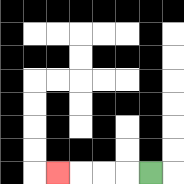{'start': '[6, 7]', 'end': '[2, 7]', 'path_directions': 'L,L,L,L', 'path_coordinates': '[[6, 7], [5, 7], [4, 7], [3, 7], [2, 7]]'}